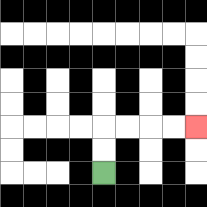{'start': '[4, 7]', 'end': '[8, 5]', 'path_directions': 'U,U,R,R,R,R', 'path_coordinates': '[[4, 7], [4, 6], [4, 5], [5, 5], [6, 5], [7, 5], [8, 5]]'}